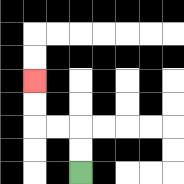{'start': '[3, 7]', 'end': '[1, 3]', 'path_directions': 'U,U,L,L,U,U', 'path_coordinates': '[[3, 7], [3, 6], [3, 5], [2, 5], [1, 5], [1, 4], [1, 3]]'}